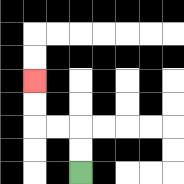{'start': '[3, 7]', 'end': '[1, 3]', 'path_directions': 'U,U,L,L,U,U', 'path_coordinates': '[[3, 7], [3, 6], [3, 5], [2, 5], [1, 5], [1, 4], [1, 3]]'}